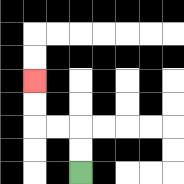{'start': '[3, 7]', 'end': '[1, 3]', 'path_directions': 'U,U,L,L,U,U', 'path_coordinates': '[[3, 7], [3, 6], [3, 5], [2, 5], [1, 5], [1, 4], [1, 3]]'}